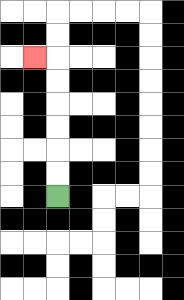{'start': '[2, 8]', 'end': '[1, 2]', 'path_directions': 'U,U,U,U,U,U,L', 'path_coordinates': '[[2, 8], [2, 7], [2, 6], [2, 5], [2, 4], [2, 3], [2, 2], [1, 2]]'}